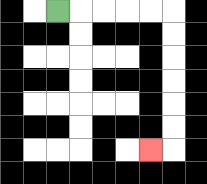{'start': '[2, 0]', 'end': '[6, 6]', 'path_directions': 'R,R,R,R,R,D,D,D,D,D,D,L', 'path_coordinates': '[[2, 0], [3, 0], [4, 0], [5, 0], [6, 0], [7, 0], [7, 1], [7, 2], [7, 3], [7, 4], [7, 5], [7, 6], [6, 6]]'}